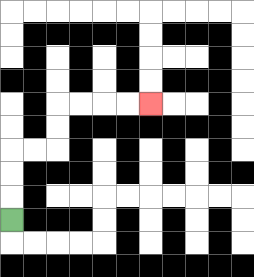{'start': '[0, 9]', 'end': '[6, 4]', 'path_directions': 'U,U,U,R,R,U,U,R,R,R,R', 'path_coordinates': '[[0, 9], [0, 8], [0, 7], [0, 6], [1, 6], [2, 6], [2, 5], [2, 4], [3, 4], [4, 4], [5, 4], [6, 4]]'}